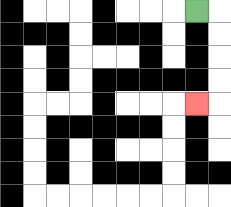{'start': '[8, 0]', 'end': '[8, 4]', 'path_directions': 'R,D,D,D,D,L', 'path_coordinates': '[[8, 0], [9, 0], [9, 1], [9, 2], [9, 3], [9, 4], [8, 4]]'}